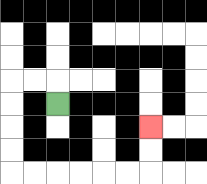{'start': '[2, 4]', 'end': '[6, 5]', 'path_directions': 'U,L,L,D,D,D,D,R,R,R,R,R,R,U,U', 'path_coordinates': '[[2, 4], [2, 3], [1, 3], [0, 3], [0, 4], [0, 5], [0, 6], [0, 7], [1, 7], [2, 7], [3, 7], [4, 7], [5, 7], [6, 7], [6, 6], [6, 5]]'}